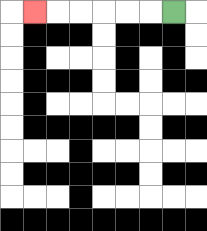{'start': '[7, 0]', 'end': '[1, 0]', 'path_directions': 'L,L,L,L,L,L', 'path_coordinates': '[[7, 0], [6, 0], [5, 0], [4, 0], [3, 0], [2, 0], [1, 0]]'}